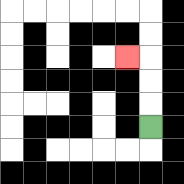{'start': '[6, 5]', 'end': '[5, 2]', 'path_directions': 'U,U,U,L', 'path_coordinates': '[[6, 5], [6, 4], [6, 3], [6, 2], [5, 2]]'}